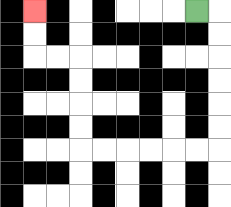{'start': '[8, 0]', 'end': '[1, 0]', 'path_directions': 'R,D,D,D,D,D,D,L,L,L,L,L,L,U,U,U,U,L,L,U,U', 'path_coordinates': '[[8, 0], [9, 0], [9, 1], [9, 2], [9, 3], [9, 4], [9, 5], [9, 6], [8, 6], [7, 6], [6, 6], [5, 6], [4, 6], [3, 6], [3, 5], [3, 4], [3, 3], [3, 2], [2, 2], [1, 2], [1, 1], [1, 0]]'}